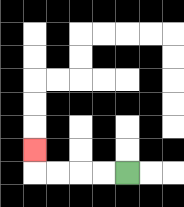{'start': '[5, 7]', 'end': '[1, 6]', 'path_directions': 'L,L,L,L,U', 'path_coordinates': '[[5, 7], [4, 7], [3, 7], [2, 7], [1, 7], [1, 6]]'}